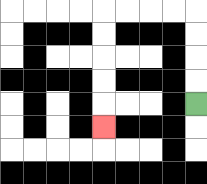{'start': '[8, 4]', 'end': '[4, 5]', 'path_directions': 'U,U,U,U,L,L,L,L,D,D,D,D,D', 'path_coordinates': '[[8, 4], [8, 3], [8, 2], [8, 1], [8, 0], [7, 0], [6, 0], [5, 0], [4, 0], [4, 1], [4, 2], [4, 3], [4, 4], [4, 5]]'}